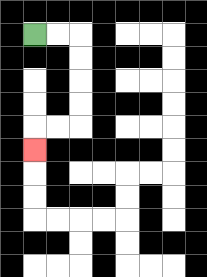{'start': '[1, 1]', 'end': '[1, 6]', 'path_directions': 'R,R,D,D,D,D,L,L,D', 'path_coordinates': '[[1, 1], [2, 1], [3, 1], [3, 2], [3, 3], [3, 4], [3, 5], [2, 5], [1, 5], [1, 6]]'}